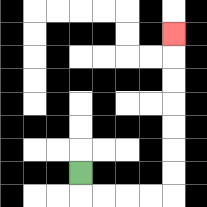{'start': '[3, 7]', 'end': '[7, 1]', 'path_directions': 'D,R,R,R,R,U,U,U,U,U,U,U', 'path_coordinates': '[[3, 7], [3, 8], [4, 8], [5, 8], [6, 8], [7, 8], [7, 7], [7, 6], [7, 5], [7, 4], [7, 3], [7, 2], [7, 1]]'}